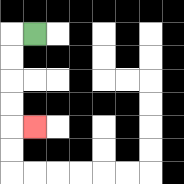{'start': '[1, 1]', 'end': '[1, 5]', 'path_directions': 'L,D,D,D,D,R', 'path_coordinates': '[[1, 1], [0, 1], [0, 2], [0, 3], [0, 4], [0, 5], [1, 5]]'}